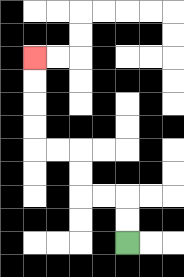{'start': '[5, 10]', 'end': '[1, 2]', 'path_directions': 'U,U,L,L,U,U,L,L,U,U,U,U', 'path_coordinates': '[[5, 10], [5, 9], [5, 8], [4, 8], [3, 8], [3, 7], [3, 6], [2, 6], [1, 6], [1, 5], [1, 4], [1, 3], [1, 2]]'}